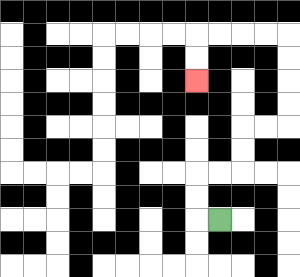{'start': '[9, 9]', 'end': '[8, 3]', 'path_directions': 'L,U,U,R,R,U,U,R,R,U,U,U,U,L,L,L,L,D,D', 'path_coordinates': '[[9, 9], [8, 9], [8, 8], [8, 7], [9, 7], [10, 7], [10, 6], [10, 5], [11, 5], [12, 5], [12, 4], [12, 3], [12, 2], [12, 1], [11, 1], [10, 1], [9, 1], [8, 1], [8, 2], [8, 3]]'}